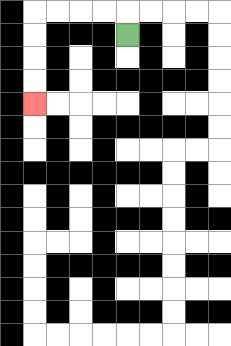{'start': '[5, 1]', 'end': '[1, 4]', 'path_directions': 'U,L,L,L,L,D,D,D,D', 'path_coordinates': '[[5, 1], [5, 0], [4, 0], [3, 0], [2, 0], [1, 0], [1, 1], [1, 2], [1, 3], [1, 4]]'}